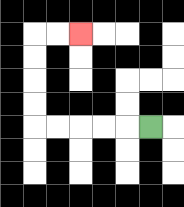{'start': '[6, 5]', 'end': '[3, 1]', 'path_directions': 'L,L,L,L,L,U,U,U,U,R,R', 'path_coordinates': '[[6, 5], [5, 5], [4, 5], [3, 5], [2, 5], [1, 5], [1, 4], [1, 3], [1, 2], [1, 1], [2, 1], [3, 1]]'}